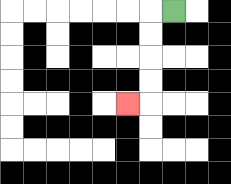{'start': '[7, 0]', 'end': '[5, 4]', 'path_directions': 'L,D,D,D,D,L', 'path_coordinates': '[[7, 0], [6, 0], [6, 1], [6, 2], [6, 3], [6, 4], [5, 4]]'}